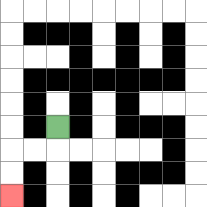{'start': '[2, 5]', 'end': '[0, 8]', 'path_directions': 'D,L,L,D,D', 'path_coordinates': '[[2, 5], [2, 6], [1, 6], [0, 6], [0, 7], [0, 8]]'}